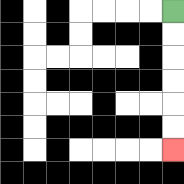{'start': '[7, 0]', 'end': '[7, 6]', 'path_directions': 'D,D,D,D,D,D', 'path_coordinates': '[[7, 0], [7, 1], [7, 2], [7, 3], [7, 4], [7, 5], [7, 6]]'}